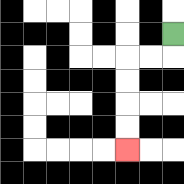{'start': '[7, 1]', 'end': '[5, 6]', 'path_directions': 'D,L,L,D,D,D,D', 'path_coordinates': '[[7, 1], [7, 2], [6, 2], [5, 2], [5, 3], [5, 4], [5, 5], [5, 6]]'}